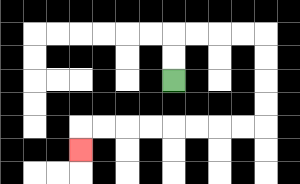{'start': '[7, 3]', 'end': '[3, 6]', 'path_directions': 'U,U,R,R,R,R,D,D,D,D,L,L,L,L,L,L,L,L,D', 'path_coordinates': '[[7, 3], [7, 2], [7, 1], [8, 1], [9, 1], [10, 1], [11, 1], [11, 2], [11, 3], [11, 4], [11, 5], [10, 5], [9, 5], [8, 5], [7, 5], [6, 5], [5, 5], [4, 5], [3, 5], [3, 6]]'}